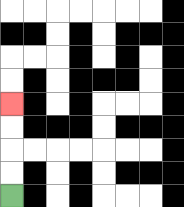{'start': '[0, 8]', 'end': '[0, 4]', 'path_directions': 'U,U,U,U', 'path_coordinates': '[[0, 8], [0, 7], [0, 6], [0, 5], [0, 4]]'}